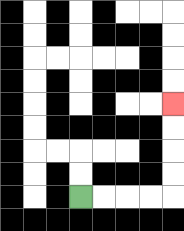{'start': '[3, 8]', 'end': '[7, 4]', 'path_directions': 'R,R,R,R,U,U,U,U', 'path_coordinates': '[[3, 8], [4, 8], [5, 8], [6, 8], [7, 8], [7, 7], [7, 6], [7, 5], [7, 4]]'}